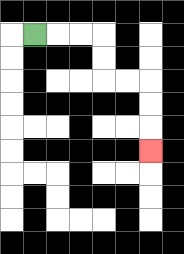{'start': '[1, 1]', 'end': '[6, 6]', 'path_directions': 'R,R,R,D,D,R,R,D,D,D', 'path_coordinates': '[[1, 1], [2, 1], [3, 1], [4, 1], [4, 2], [4, 3], [5, 3], [6, 3], [6, 4], [6, 5], [6, 6]]'}